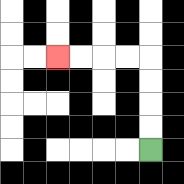{'start': '[6, 6]', 'end': '[2, 2]', 'path_directions': 'U,U,U,U,L,L,L,L', 'path_coordinates': '[[6, 6], [6, 5], [6, 4], [6, 3], [6, 2], [5, 2], [4, 2], [3, 2], [2, 2]]'}